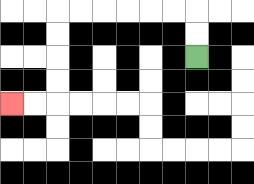{'start': '[8, 2]', 'end': '[0, 4]', 'path_directions': 'U,U,L,L,L,L,L,L,D,D,D,D,L,L', 'path_coordinates': '[[8, 2], [8, 1], [8, 0], [7, 0], [6, 0], [5, 0], [4, 0], [3, 0], [2, 0], [2, 1], [2, 2], [2, 3], [2, 4], [1, 4], [0, 4]]'}